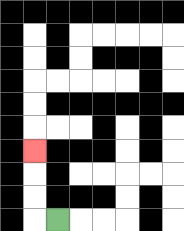{'start': '[2, 9]', 'end': '[1, 6]', 'path_directions': 'L,U,U,U', 'path_coordinates': '[[2, 9], [1, 9], [1, 8], [1, 7], [1, 6]]'}